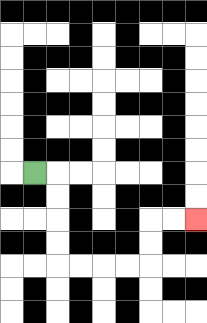{'start': '[1, 7]', 'end': '[8, 9]', 'path_directions': 'R,D,D,D,D,R,R,R,R,U,U,R,R', 'path_coordinates': '[[1, 7], [2, 7], [2, 8], [2, 9], [2, 10], [2, 11], [3, 11], [4, 11], [5, 11], [6, 11], [6, 10], [6, 9], [7, 9], [8, 9]]'}